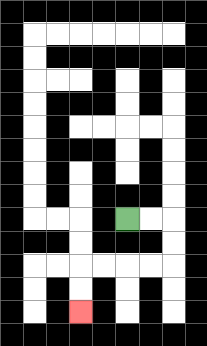{'start': '[5, 9]', 'end': '[3, 13]', 'path_directions': 'R,R,D,D,L,L,L,L,D,D', 'path_coordinates': '[[5, 9], [6, 9], [7, 9], [7, 10], [7, 11], [6, 11], [5, 11], [4, 11], [3, 11], [3, 12], [3, 13]]'}